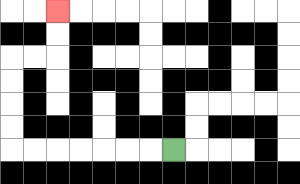{'start': '[7, 6]', 'end': '[2, 0]', 'path_directions': 'L,L,L,L,L,L,L,U,U,U,U,R,R,U,U', 'path_coordinates': '[[7, 6], [6, 6], [5, 6], [4, 6], [3, 6], [2, 6], [1, 6], [0, 6], [0, 5], [0, 4], [0, 3], [0, 2], [1, 2], [2, 2], [2, 1], [2, 0]]'}